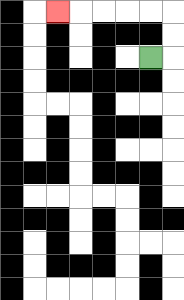{'start': '[6, 2]', 'end': '[2, 0]', 'path_directions': 'R,U,U,L,L,L,L,L', 'path_coordinates': '[[6, 2], [7, 2], [7, 1], [7, 0], [6, 0], [5, 0], [4, 0], [3, 0], [2, 0]]'}